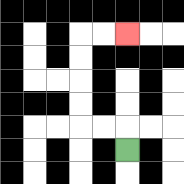{'start': '[5, 6]', 'end': '[5, 1]', 'path_directions': 'U,L,L,U,U,U,U,R,R', 'path_coordinates': '[[5, 6], [5, 5], [4, 5], [3, 5], [3, 4], [3, 3], [3, 2], [3, 1], [4, 1], [5, 1]]'}